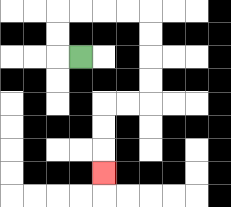{'start': '[3, 2]', 'end': '[4, 7]', 'path_directions': 'L,U,U,R,R,R,R,D,D,D,D,L,L,D,D,D', 'path_coordinates': '[[3, 2], [2, 2], [2, 1], [2, 0], [3, 0], [4, 0], [5, 0], [6, 0], [6, 1], [6, 2], [6, 3], [6, 4], [5, 4], [4, 4], [4, 5], [4, 6], [4, 7]]'}